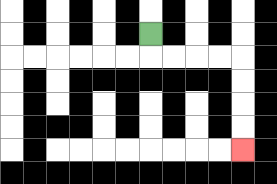{'start': '[6, 1]', 'end': '[10, 6]', 'path_directions': 'D,R,R,R,R,D,D,D,D', 'path_coordinates': '[[6, 1], [6, 2], [7, 2], [8, 2], [9, 2], [10, 2], [10, 3], [10, 4], [10, 5], [10, 6]]'}